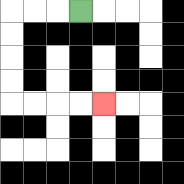{'start': '[3, 0]', 'end': '[4, 4]', 'path_directions': 'L,L,L,D,D,D,D,R,R,R,R', 'path_coordinates': '[[3, 0], [2, 0], [1, 0], [0, 0], [0, 1], [0, 2], [0, 3], [0, 4], [1, 4], [2, 4], [3, 4], [4, 4]]'}